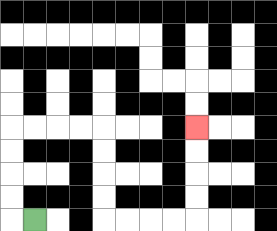{'start': '[1, 9]', 'end': '[8, 5]', 'path_directions': 'L,U,U,U,U,R,R,R,R,D,D,D,D,R,R,R,R,U,U,U,U', 'path_coordinates': '[[1, 9], [0, 9], [0, 8], [0, 7], [0, 6], [0, 5], [1, 5], [2, 5], [3, 5], [4, 5], [4, 6], [4, 7], [4, 8], [4, 9], [5, 9], [6, 9], [7, 9], [8, 9], [8, 8], [8, 7], [8, 6], [8, 5]]'}